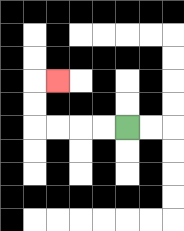{'start': '[5, 5]', 'end': '[2, 3]', 'path_directions': 'L,L,L,L,U,U,R', 'path_coordinates': '[[5, 5], [4, 5], [3, 5], [2, 5], [1, 5], [1, 4], [1, 3], [2, 3]]'}